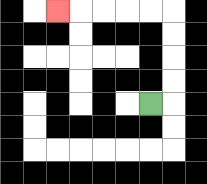{'start': '[6, 4]', 'end': '[2, 0]', 'path_directions': 'R,U,U,U,U,L,L,L,L,L', 'path_coordinates': '[[6, 4], [7, 4], [7, 3], [7, 2], [7, 1], [7, 0], [6, 0], [5, 0], [4, 0], [3, 0], [2, 0]]'}